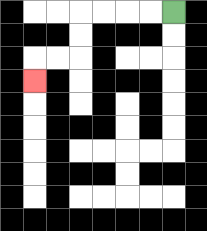{'start': '[7, 0]', 'end': '[1, 3]', 'path_directions': 'L,L,L,L,D,D,L,L,D', 'path_coordinates': '[[7, 0], [6, 0], [5, 0], [4, 0], [3, 0], [3, 1], [3, 2], [2, 2], [1, 2], [1, 3]]'}